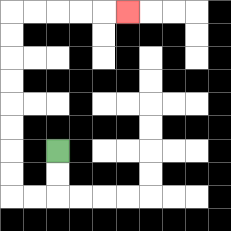{'start': '[2, 6]', 'end': '[5, 0]', 'path_directions': 'D,D,L,L,U,U,U,U,U,U,U,U,R,R,R,R,R', 'path_coordinates': '[[2, 6], [2, 7], [2, 8], [1, 8], [0, 8], [0, 7], [0, 6], [0, 5], [0, 4], [0, 3], [0, 2], [0, 1], [0, 0], [1, 0], [2, 0], [3, 0], [4, 0], [5, 0]]'}